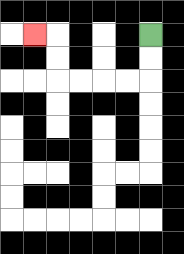{'start': '[6, 1]', 'end': '[1, 1]', 'path_directions': 'D,D,L,L,L,L,U,U,L', 'path_coordinates': '[[6, 1], [6, 2], [6, 3], [5, 3], [4, 3], [3, 3], [2, 3], [2, 2], [2, 1], [1, 1]]'}